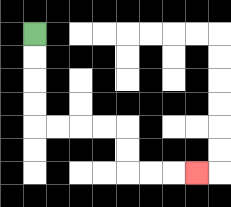{'start': '[1, 1]', 'end': '[8, 7]', 'path_directions': 'D,D,D,D,R,R,R,R,D,D,R,R,R', 'path_coordinates': '[[1, 1], [1, 2], [1, 3], [1, 4], [1, 5], [2, 5], [3, 5], [4, 5], [5, 5], [5, 6], [5, 7], [6, 7], [7, 7], [8, 7]]'}